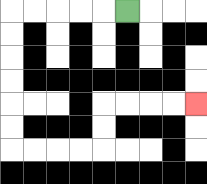{'start': '[5, 0]', 'end': '[8, 4]', 'path_directions': 'L,L,L,L,L,D,D,D,D,D,D,R,R,R,R,U,U,R,R,R,R', 'path_coordinates': '[[5, 0], [4, 0], [3, 0], [2, 0], [1, 0], [0, 0], [0, 1], [0, 2], [0, 3], [0, 4], [0, 5], [0, 6], [1, 6], [2, 6], [3, 6], [4, 6], [4, 5], [4, 4], [5, 4], [6, 4], [7, 4], [8, 4]]'}